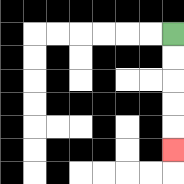{'start': '[7, 1]', 'end': '[7, 6]', 'path_directions': 'D,D,D,D,D', 'path_coordinates': '[[7, 1], [7, 2], [7, 3], [7, 4], [7, 5], [7, 6]]'}